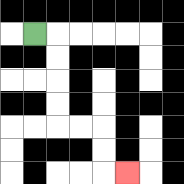{'start': '[1, 1]', 'end': '[5, 7]', 'path_directions': 'R,D,D,D,D,R,R,D,D,R', 'path_coordinates': '[[1, 1], [2, 1], [2, 2], [2, 3], [2, 4], [2, 5], [3, 5], [4, 5], [4, 6], [4, 7], [5, 7]]'}